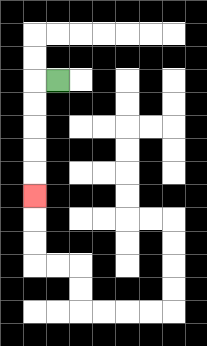{'start': '[2, 3]', 'end': '[1, 8]', 'path_directions': 'L,D,D,D,D,D', 'path_coordinates': '[[2, 3], [1, 3], [1, 4], [1, 5], [1, 6], [1, 7], [1, 8]]'}